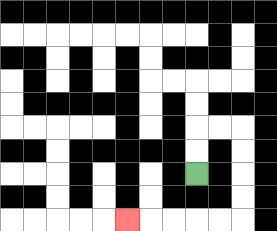{'start': '[8, 7]', 'end': '[5, 9]', 'path_directions': 'U,U,R,R,D,D,D,D,L,L,L,L,L', 'path_coordinates': '[[8, 7], [8, 6], [8, 5], [9, 5], [10, 5], [10, 6], [10, 7], [10, 8], [10, 9], [9, 9], [8, 9], [7, 9], [6, 9], [5, 9]]'}